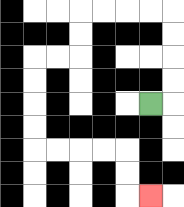{'start': '[6, 4]', 'end': '[6, 8]', 'path_directions': 'R,U,U,U,U,L,L,L,L,D,D,L,L,D,D,D,D,R,R,R,R,D,D,R', 'path_coordinates': '[[6, 4], [7, 4], [7, 3], [7, 2], [7, 1], [7, 0], [6, 0], [5, 0], [4, 0], [3, 0], [3, 1], [3, 2], [2, 2], [1, 2], [1, 3], [1, 4], [1, 5], [1, 6], [2, 6], [3, 6], [4, 6], [5, 6], [5, 7], [5, 8], [6, 8]]'}